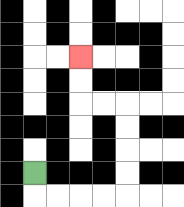{'start': '[1, 7]', 'end': '[3, 2]', 'path_directions': 'D,R,R,R,R,U,U,U,U,L,L,U,U', 'path_coordinates': '[[1, 7], [1, 8], [2, 8], [3, 8], [4, 8], [5, 8], [5, 7], [5, 6], [5, 5], [5, 4], [4, 4], [3, 4], [3, 3], [3, 2]]'}